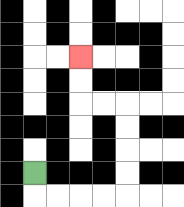{'start': '[1, 7]', 'end': '[3, 2]', 'path_directions': 'D,R,R,R,R,U,U,U,U,L,L,U,U', 'path_coordinates': '[[1, 7], [1, 8], [2, 8], [3, 8], [4, 8], [5, 8], [5, 7], [5, 6], [5, 5], [5, 4], [4, 4], [3, 4], [3, 3], [3, 2]]'}